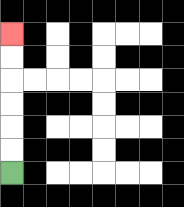{'start': '[0, 7]', 'end': '[0, 1]', 'path_directions': 'U,U,U,U,U,U', 'path_coordinates': '[[0, 7], [0, 6], [0, 5], [0, 4], [0, 3], [0, 2], [0, 1]]'}